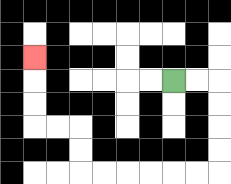{'start': '[7, 3]', 'end': '[1, 2]', 'path_directions': 'R,R,D,D,D,D,L,L,L,L,L,L,U,U,L,L,U,U,U', 'path_coordinates': '[[7, 3], [8, 3], [9, 3], [9, 4], [9, 5], [9, 6], [9, 7], [8, 7], [7, 7], [6, 7], [5, 7], [4, 7], [3, 7], [3, 6], [3, 5], [2, 5], [1, 5], [1, 4], [1, 3], [1, 2]]'}